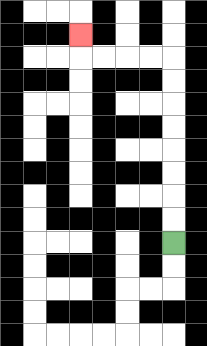{'start': '[7, 10]', 'end': '[3, 1]', 'path_directions': 'U,U,U,U,U,U,U,U,L,L,L,L,U', 'path_coordinates': '[[7, 10], [7, 9], [7, 8], [7, 7], [7, 6], [7, 5], [7, 4], [7, 3], [7, 2], [6, 2], [5, 2], [4, 2], [3, 2], [3, 1]]'}